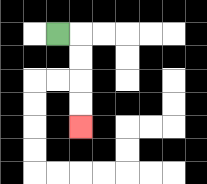{'start': '[2, 1]', 'end': '[3, 5]', 'path_directions': 'R,D,D,D,D', 'path_coordinates': '[[2, 1], [3, 1], [3, 2], [3, 3], [3, 4], [3, 5]]'}